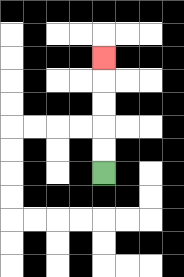{'start': '[4, 7]', 'end': '[4, 2]', 'path_directions': 'U,U,U,U,U', 'path_coordinates': '[[4, 7], [4, 6], [4, 5], [4, 4], [4, 3], [4, 2]]'}